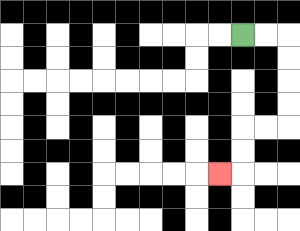{'start': '[10, 1]', 'end': '[9, 7]', 'path_directions': 'R,R,D,D,D,D,L,L,D,D,L', 'path_coordinates': '[[10, 1], [11, 1], [12, 1], [12, 2], [12, 3], [12, 4], [12, 5], [11, 5], [10, 5], [10, 6], [10, 7], [9, 7]]'}